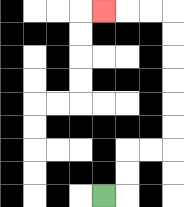{'start': '[4, 8]', 'end': '[4, 0]', 'path_directions': 'R,U,U,R,R,U,U,U,U,U,U,L,L,L', 'path_coordinates': '[[4, 8], [5, 8], [5, 7], [5, 6], [6, 6], [7, 6], [7, 5], [7, 4], [7, 3], [7, 2], [7, 1], [7, 0], [6, 0], [5, 0], [4, 0]]'}